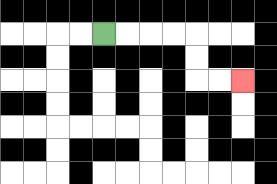{'start': '[4, 1]', 'end': '[10, 3]', 'path_directions': 'R,R,R,R,D,D,R,R', 'path_coordinates': '[[4, 1], [5, 1], [6, 1], [7, 1], [8, 1], [8, 2], [8, 3], [9, 3], [10, 3]]'}